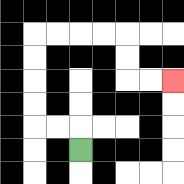{'start': '[3, 6]', 'end': '[7, 3]', 'path_directions': 'U,L,L,U,U,U,U,R,R,R,R,D,D,R,R', 'path_coordinates': '[[3, 6], [3, 5], [2, 5], [1, 5], [1, 4], [1, 3], [1, 2], [1, 1], [2, 1], [3, 1], [4, 1], [5, 1], [5, 2], [5, 3], [6, 3], [7, 3]]'}